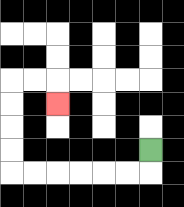{'start': '[6, 6]', 'end': '[2, 4]', 'path_directions': 'D,L,L,L,L,L,L,U,U,U,U,R,R,D', 'path_coordinates': '[[6, 6], [6, 7], [5, 7], [4, 7], [3, 7], [2, 7], [1, 7], [0, 7], [0, 6], [0, 5], [0, 4], [0, 3], [1, 3], [2, 3], [2, 4]]'}